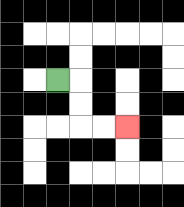{'start': '[2, 3]', 'end': '[5, 5]', 'path_directions': 'R,D,D,R,R', 'path_coordinates': '[[2, 3], [3, 3], [3, 4], [3, 5], [4, 5], [5, 5]]'}